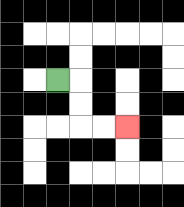{'start': '[2, 3]', 'end': '[5, 5]', 'path_directions': 'R,D,D,R,R', 'path_coordinates': '[[2, 3], [3, 3], [3, 4], [3, 5], [4, 5], [5, 5]]'}